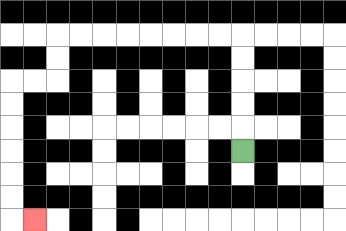{'start': '[10, 6]', 'end': '[1, 9]', 'path_directions': 'U,U,U,U,U,L,L,L,L,L,L,L,L,D,D,L,L,D,D,D,D,D,D,R', 'path_coordinates': '[[10, 6], [10, 5], [10, 4], [10, 3], [10, 2], [10, 1], [9, 1], [8, 1], [7, 1], [6, 1], [5, 1], [4, 1], [3, 1], [2, 1], [2, 2], [2, 3], [1, 3], [0, 3], [0, 4], [0, 5], [0, 6], [0, 7], [0, 8], [0, 9], [1, 9]]'}